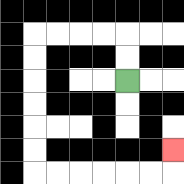{'start': '[5, 3]', 'end': '[7, 6]', 'path_directions': 'U,U,L,L,L,L,D,D,D,D,D,D,R,R,R,R,R,R,U', 'path_coordinates': '[[5, 3], [5, 2], [5, 1], [4, 1], [3, 1], [2, 1], [1, 1], [1, 2], [1, 3], [1, 4], [1, 5], [1, 6], [1, 7], [2, 7], [3, 7], [4, 7], [5, 7], [6, 7], [7, 7], [7, 6]]'}